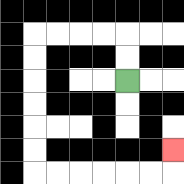{'start': '[5, 3]', 'end': '[7, 6]', 'path_directions': 'U,U,L,L,L,L,D,D,D,D,D,D,R,R,R,R,R,R,U', 'path_coordinates': '[[5, 3], [5, 2], [5, 1], [4, 1], [3, 1], [2, 1], [1, 1], [1, 2], [1, 3], [1, 4], [1, 5], [1, 6], [1, 7], [2, 7], [3, 7], [4, 7], [5, 7], [6, 7], [7, 7], [7, 6]]'}